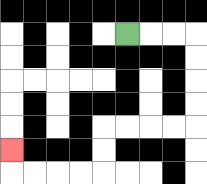{'start': '[5, 1]', 'end': '[0, 6]', 'path_directions': 'R,R,R,D,D,D,D,L,L,L,L,D,D,L,L,L,L,U', 'path_coordinates': '[[5, 1], [6, 1], [7, 1], [8, 1], [8, 2], [8, 3], [8, 4], [8, 5], [7, 5], [6, 5], [5, 5], [4, 5], [4, 6], [4, 7], [3, 7], [2, 7], [1, 7], [0, 7], [0, 6]]'}